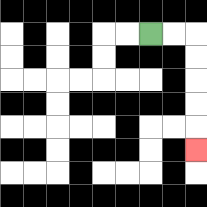{'start': '[6, 1]', 'end': '[8, 6]', 'path_directions': 'R,R,D,D,D,D,D', 'path_coordinates': '[[6, 1], [7, 1], [8, 1], [8, 2], [8, 3], [8, 4], [8, 5], [8, 6]]'}